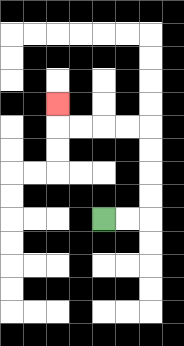{'start': '[4, 9]', 'end': '[2, 4]', 'path_directions': 'R,R,U,U,U,U,L,L,L,L,U', 'path_coordinates': '[[4, 9], [5, 9], [6, 9], [6, 8], [6, 7], [6, 6], [6, 5], [5, 5], [4, 5], [3, 5], [2, 5], [2, 4]]'}